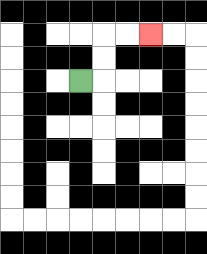{'start': '[3, 3]', 'end': '[6, 1]', 'path_directions': 'R,U,U,R,R', 'path_coordinates': '[[3, 3], [4, 3], [4, 2], [4, 1], [5, 1], [6, 1]]'}